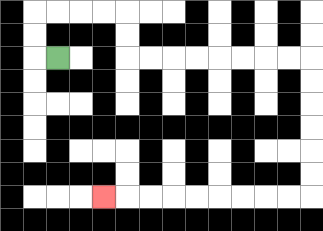{'start': '[2, 2]', 'end': '[4, 8]', 'path_directions': 'L,U,U,R,R,R,R,D,D,R,R,R,R,R,R,R,R,D,D,D,D,D,D,L,L,L,L,L,L,L,L,L', 'path_coordinates': '[[2, 2], [1, 2], [1, 1], [1, 0], [2, 0], [3, 0], [4, 0], [5, 0], [5, 1], [5, 2], [6, 2], [7, 2], [8, 2], [9, 2], [10, 2], [11, 2], [12, 2], [13, 2], [13, 3], [13, 4], [13, 5], [13, 6], [13, 7], [13, 8], [12, 8], [11, 8], [10, 8], [9, 8], [8, 8], [7, 8], [6, 8], [5, 8], [4, 8]]'}